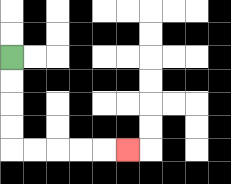{'start': '[0, 2]', 'end': '[5, 6]', 'path_directions': 'D,D,D,D,R,R,R,R,R', 'path_coordinates': '[[0, 2], [0, 3], [0, 4], [0, 5], [0, 6], [1, 6], [2, 6], [3, 6], [4, 6], [5, 6]]'}